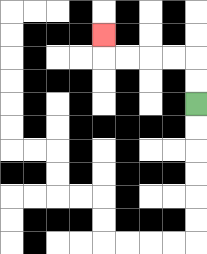{'start': '[8, 4]', 'end': '[4, 1]', 'path_directions': 'U,U,L,L,L,L,U', 'path_coordinates': '[[8, 4], [8, 3], [8, 2], [7, 2], [6, 2], [5, 2], [4, 2], [4, 1]]'}